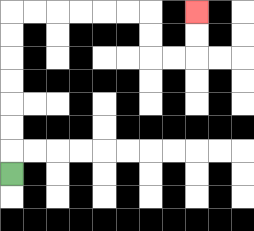{'start': '[0, 7]', 'end': '[8, 0]', 'path_directions': 'U,U,U,U,U,U,U,R,R,R,R,R,R,D,D,R,R,U,U', 'path_coordinates': '[[0, 7], [0, 6], [0, 5], [0, 4], [0, 3], [0, 2], [0, 1], [0, 0], [1, 0], [2, 0], [3, 0], [4, 0], [5, 0], [6, 0], [6, 1], [6, 2], [7, 2], [8, 2], [8, 1], [8, 0]]'}